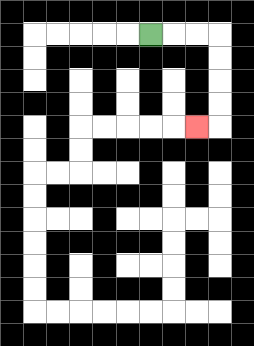{'start': '[6, 1]', 'end': '[8, 5]', 'path_directions': 'R,R,R,D,D,D,D,L', 'path_coordinates': '[[6, 1], [7, 1], [8, 1], [9, 1], [9, 2], [9, 3], [9, 4], [9, 5], [8, 5]]'}